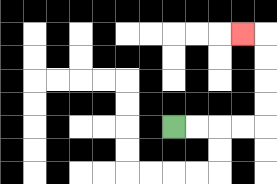{'start': '[7, 5]', 'end': '[10, 1]', 'path_directions': 'R,R,R,R,U,U,U,U,L', 'path_coordinates': '[[7, 5], [8, 5], [9, 5], [10, 5], [11, 5], [11, 4], [11, 3], [11, 2], [11, 1], [10, 1]]'}